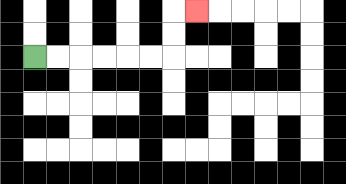{'start': '[1, 2]', 'end': '[8, 0]', 'path_directions': 'R,R,R,R,R,R,U,U,R', 'path_coordinates': '[[1, 2], [2, 2], [3, 2], [4, 2], [5, 2], [6, 2], [7, 2], [7, 1], [7, 0], [8, 0]]'}